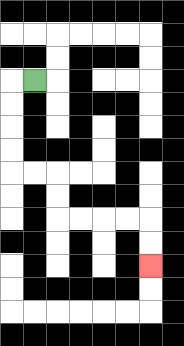{'start': '[1, 3]', 'end': '[6, 11]', 'path_directions': 'L,D,D,D,D,R,R,D,D,R,R,R,R,D,D', 'path_coordinates': '[[1, 3], [0, 3], [0, 4], [0, 5], [0, 6], [0, 7], [1, 7], [2, 7], [2, 8], [2, 9], [3, 9], [4, 9], [5, 9], [6, 9], [6, 10], [6, 11]]'}